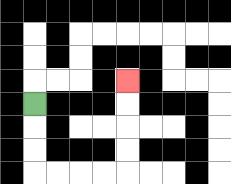{'start': '[1, 4]', 'end': '[5, 3]', 'path_directions': 'D,D,D,R,R,R,R,U,U,U,U', 'path_coordinates': '[[1, 4], [1, 5], [1, 6], [1, 7], [2, 7], [3, 7], [4, 7], [5, 7], [5, 6], [5, 5], [5, 4], [5, 3]]'}